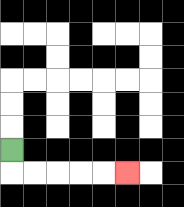{'start': '[0, 6]', 'end': '[5, 7]', 'path_directions': 'D,R,R,R,R,R', 'path_coordinates': '[[0, 6], [0, 7], [1, 7], [2, 7], [3, 7], [4, 7], [5, 7]]'}